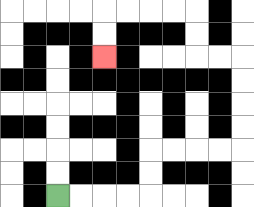{'start': '[2, 8]', 'end': '[4, 2]', 'path_directions': 'R,R,R,R,U,U,R,R,R,R,U,U,U,U,L,L,U,U,L,L,L,L,D,D', 'path_coordinates': '[[2, 8], [3, 8], [4, 8], [5, 8], [6, 8], [6, 7], [6, 6], [7, 6], [8, 6], [9, 6], [10, 6], [10, 5], [10, 4], [10, 3], [10, 2], [9, 2], [8, 2], [8, 1], [8, 0], [7, 0], [6, 0], [5, 0], [4, 0], [4, 1], [4, 2]]'}